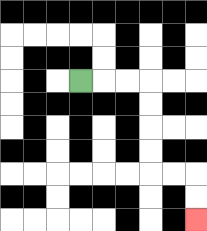{'start': '[3, 3]', 'end': '[8, 9]', 'path_directions': 'R,R,R,D,D,D,D,R,R,D,D', 'path_coordinates': '[[3, 3], [4, 3], [5, 3], [6, 3], [6, 4], [6, 5], [6, 6], [6, 7], [7, 7], [8, 7], [8, 8], [8, 9]]'}